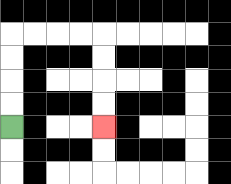{'start': '[0, 5]', 'end': '[4, 5]', 'path_directions': 'U,U,U,U,R,R,R,R,D,D,D,D', 'path_coordinates': '[[0, 5], [0, 4], [0, 3], [0, 2], [0, 1], [1, 1], [2, 1], [3, 1], [4, 1], [4, 2], [4, 3], [4, 4], [4, 5]]'}